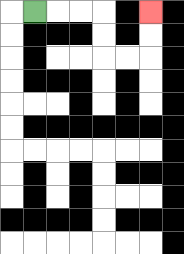{'start': '[1, 0]', 'end': '[6, 0]', 'path_directions': 'R,R,R,D,D,R,R,U,U', 'path_coordinates': '[[1, 0], [2, 0], [3, 0], [4, 0], [4, 1], [4, 2], [5, 2], [6, 2], [6, 1], [6, 0]]'}